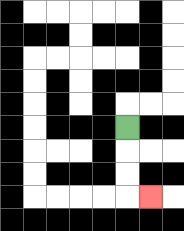{'start': '[5, 5]', 'end': '[6, 8]', 'path_directions': 'D,D,D,R', 'path_coordinates': '[[5, 5], [5, 6], [5, 7], [5, 8], [6, 8]]'}